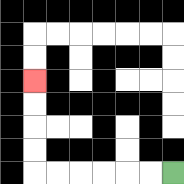{'start': '[7, 7]', 'end': '[1, 3]', 'path_directions': 'L,L,L,L,L,L,U,U,U,U', 'path_coordinates': '[[7, 7], [6, 7], [5, 7], [4, 7], [3, 7], [2, 7], [1, 7], [1, 6], [1, 5], [1, 4], [1, 3]]'}